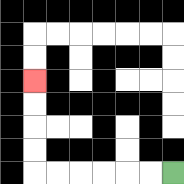{'start': '[7, 7]', 'end': '[1, 3]', 'path_directions': 'L,L,L,L,L,L,U,U,U,U', 'path_coordinates': '[[7, 7], [6, 7], [5, 7], [4, 7], [3, 7], [2, 7], [1, 7], [1, 6], [1, 5], [1, 4], [1, 3]]'}